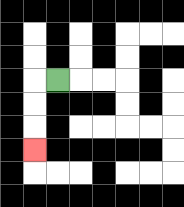{'start': '[2, 3]', 'end': '[1, 6]', 'path_directions': 'L,D,D,D', 'path_coordinates': '[[2, 3], [1, 3], [1, 4], [1, 5], [1, 6]]'}